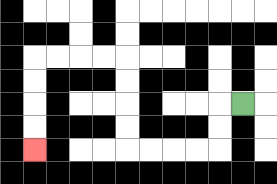{'start': '[10, 4]', 'end': '[1, 6]', 'path_directions': 'L,D,D,L,L,L,L,U,U,U,U,L,L,L,L,D,D,D,D', 'path_coordinates': '[[10, 4], [9, 4], [9, 5], [9, 6], [8, 6], [7, 6], [6, 6], [5, 6], [5, 5], [5, 4], [5, 3], [5, 2], [4, 2], [3, 2], [2, 2], [1, 2], [1, 3], [1, 4], [1, 5], [1, 6]]'}